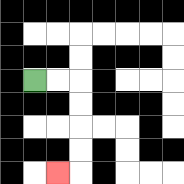{'start': '[1, 3]', 'end': '[2, 7]', 'path_directions': 'R,R,D,D,D,D,L', 'path_coordinates': '[[1, 3], [2, 3], [3, 3], [3, 4], [3, 5], [3, 6], [3, 7], [2, 7]]'}